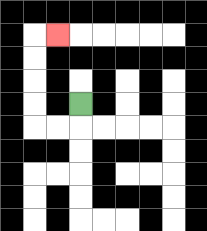{'start': '[3, 4]', 'end': '[2, 1]', 'path_directions': 'D,L,L,U,U,U,U,R', 'path_coordinates': '[[3, 4], [3, 5], [2, 5], [1, 5], [1, 4], [1, 3], [1, 2], [1, 1], [2, 1]]'}